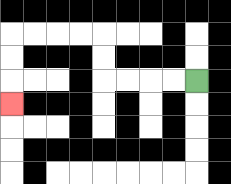{'start': '[8, 3]', 'end': '[0, 4]', 'path_directions': 'L,L,L,L,U,U,L,L,L,L,D,D,D', 'path_coordinates': '[[8, 3], [7, 3], [6, 3], [5, 3], [4, 3], [4, 2], [4, 1], [3, 1], [2, 1], [1, 1], [0, 1], [0, 2], [0, 3], [0, 4]]'}